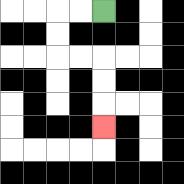{'start': '[4, 0]', 'end': '[4, 5]', 'path_directions': 'L,L,D,D,R,R,D,D,D', 'path_coordinates': '[[4, 0], [3, 0], [2, 0], [2, 1], [2, 2], [3, 2], [4, 2], [4, 3], [4, 4], [4, 5]]'}